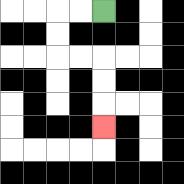{'start': '[4, 0]', 'end': '[4, 5]', 'path_directions': 'L,L,D,D,R,R,D,D,D', 'path_coordinates': '[[4, 0], [3, 0], [2, 0], [2, 1], [2, 2], [3, 2], [4, 2], [4, 3], [4, 4], [4, 5]]'}